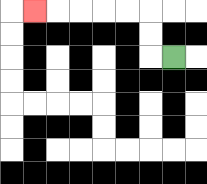{'start': '[7, 2]', 'end': '[1, 0]', 'path_directions': 'L,U,U,L,L,L,L,L', 'path_coordinates': '[[7, 2], [6, 2], [6, 1], [6, 0], [5, 0], [4, 0], [3, 0], [2, 0], [1, 0]]'}